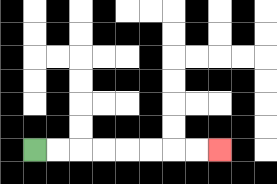{'start': '[1, 6]', 'end': '[9, 6]', 'path_directions': 'R,R,R,R,R,R,R,R', 'path_coordinates': '[[1, 6], [2, 6], [3, 6], [4, 6], [5, 6], [6, 6], [7, 6], [8, 6], [9, 6]]'}